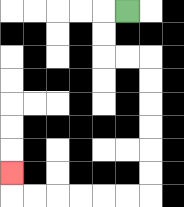{'start': '[5, 0]', 'end': '[0, 7]', 'path_directions': 'L,D,D,R,R,D,D,D,D,D,D,L,L,L,L,L,L,U', 'path_coordinates': '[[5, 0], [4, 0], [4, 1], [4, 2], [5, 2], [6, 2], [6, 3], [6, 4], [6, 5], [6, 6], [6, 7], [6, 8], [5, 8], [4, 8], [3, 8], [2, 8], [1, 8], [0, 8], [0, 7]]'}